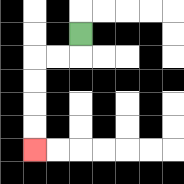{'start': '[3, 1]', 'end': '[1, 6]', 'path_directions': 'D,L,L,D,D,D,D', 'path_coordinates': '[[3, 1], [3, 2], [2, 2], [1, 2], [1, 3], [1, 4], [1, 5], [1, 6]]'}